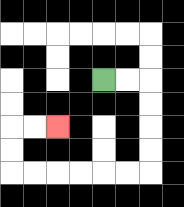{'start': '[4, 3]', 'end': '[2, 5]', 'path_directions': 'R,R,D,D,D,D,L,L,L,L,L,L,U,U,R,R', 'path_coordinates': '[[4, 3], [5, 3], [6, 3], [6, 4], [6, 5], [6, 6], [6, 7], [5, 7], [4, 7], [3, 7], [2, 7], [1, 7], [0, 7], [0, 6], [0, 5], [1, 5], [2, 5]]'}